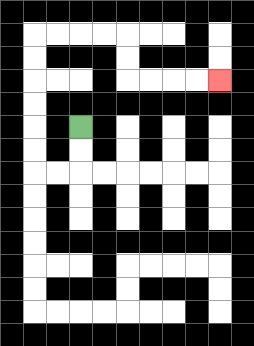{'start': '[3, 5]', 'end': '[9, 3]', 'path_directions': 'D,D,L,L,U,U,U,U,U,U,R,R,R,R,D,D,R,R,R,R', 'path_coordinates': '[[3, 5], [3, 6], [3, 7], [2, 7], [1, 7], [1, 6], [1, 5], [1, 4], [1, 3], [1, 2], [1, 1], [2, 1], [3, 1], [4, 1], [5, 1], [5, 2], [5, 3], [6, 3], [7, 3], [8, 3], [9, 3]]'}